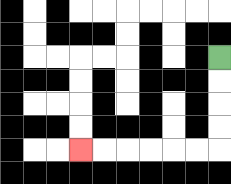{'start': '[9, 2]', 'end': '[3, 6]', 'path_directions': 'D,D,D,D,L,L,L,L,L,L', 'path_coordinates': '[[9, 2], [9, 3], [9, 4], [9, 5], [9, 6], [8, 6], [7, 6], [6, 6], [5, 6], [4, 6], [3, 6]]'}